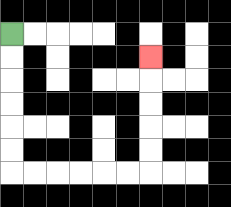{'start': '[0, 1]', 'end': '[6, 2]', 'path_directions': 'D,D,D,D,D,D,R,R,R,R,R,R,U,U,U,U,U', 'path_coordinates': '[[0, 1], [0, 2], [0, 3], [0, 4], [0, 5], [0, 6], [0, 7], [1, 7], [2, 7], [3, 7], [4, 7], [5, 7], [6, 7], [6, 6], [6, 5], [6, 4], [6, 3], [6, 2]]'}